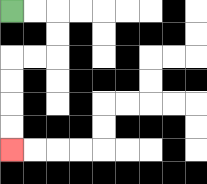{'start': '[0, 0]', 'end': '[0, 6]', 'path_directions': 'R,R,D,D,L,L,D,D,D,D', 'path_coordinates': '[[0, 0], [1, 0], [2, 0], [2, 1], [2, 2], [1, 2], [0, 2], [0, 3], [0, 4], [0, 5], [0, 6]]'}